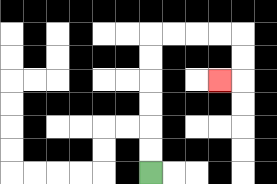{'start': '[6, 7]', 'end': '[9, 3]', 'path_directions': 'U,U,U,U,U,U,R,R,R,R,D,D,L', 'path_coordinates': '[[6, 7], [6, 6], [6, 5], [6, 4], [6, 3], [6, 2], [6, 1], [7, 1], [8, 1], [9, 1], [10, 1], [10, 2], [10, 3], [9, 3]]'}